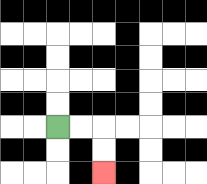{'start': '[2, 5]', 'end': '[4, 7]', 'path_directions': 'R,R,D,D', 'path_coordinates': '[[2, 5], [3, 5], [4, 5], [4, 6], [4, 7]]'}